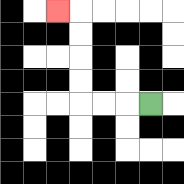{'start': '[6, 4]', 'end': '[2, 0]', 'path_directions': 'L,L,L,U,U,U,U,L', 'path_coordinates': '[[6, 4], [5, 4], [4, 4], [3, 4], [3, 3], [3, 2], [3, 1], [3, 0], [2, 0]]'}